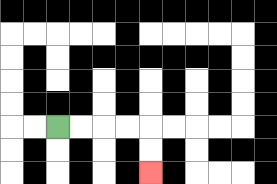{'start': '[2, 5]', 'end': '[6, 7]', 'path_directions': 'R,R,R,R,D,D', 'path_coordinates': '[[2, 5], [3, 5], [4, 5], [5, 5], [6, 5], [6, 6], [6, 7]]'}